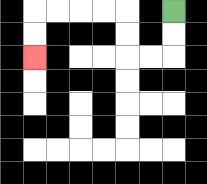{'start': '[7, 0]', 'end': '[1, 2]', 'path_directions': 'D,D,L,L,U,U,L,L,L,L,D,D', 'path_coordinates': '[[7, 0], [7, 1], [7, 2], [6, 2], [5, 2], [5, 1], [5, 0], [4, 0], [3, 0], [2, 0], [1, 0], [1, 1], [1, 2]]'}